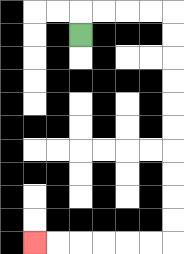{'start': '[3, 1]', 'end': '[1, 10]', 'path_directions': 'U,R,R,R,R,D,D,D,D,D,D,D,D,D,D,L,L,L,L,L,L', 'path_coordinates': '[[3, 1], [3, 0], [4, 0], [5, 0], [6, 0], [7, 0], [7, 1], [7, 2], [7, 3], [7, 4], [7, 5], [7, 6], [7, 7], [7, 8], [7, 9], [7, 10], [6, 10], [5, 10], [4, 10], [3, 10], [2, 10], [1, 10]]'}